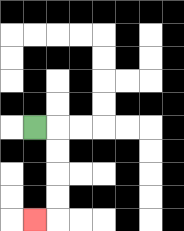{'start': '[1, 5]', 'end': '[1, 9]', 'path_directions': 'R,D,D,D,D,L', 'path_coordinates': '[[1, 5], [2, 5], [2, 6], [2, 7], [2, 8], [2, 9], [1, 9]]'}